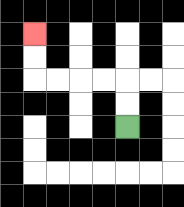{'start': '[5, 5]', 'end': '[1, 1]', 'path_directions': 'U,U,L,L,L,L,U,U', 'path_coordinates': '[[5, 5], [5, 4], [5, 3], [4, 3], [3, 3], [2, 3], [1, 3], [1, 2], [1, 1]]'}